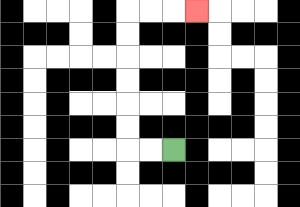{'start': '[7, 6]', 'end': '[8, 0]', 'path_directions': 'L,L,U,U,U,U,U,U,R,R,R', 'path_coordinates': '[[7, 6], [6, 6], [5, 6], [5, 5], [5, 4], [5, 3], [5, 2], [5, 1], [5, 0], [6, 0], [7, 0], [8, 0]]'}